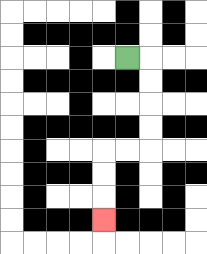{'start': '[5, 2]', 'end': '[4, 9]', 'path_directions': 'R,D,D,D,D,L,L,D,D,D', 'path_coordinates': '[[5, 2], [6, 2], [6, 3], [6, 4], [6, 5], [6, 6], [5, 6], [4, 6], [4, 7], [4, 8], [4, 9]]'}